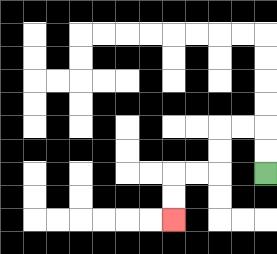{'start': '[11, 7]', 'end': '[7, 9]', 'path_directions': 'U,U,L,L,D,D,L,L,D,D', 'path_coordinates': '[[11, 7], [11, 6], [11, 5], [10, 5], [9, 5], [9, 6], [9, 7], [8, 7], [7, 7], [7, 8], [7, 9]]'}